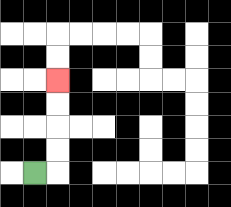{'start': '[1, 7]', 'end': '[2, 3]', 'path_directions': 'R,U,U,U,U', 'path_coordinates': '[[1, 7], [2, 7], [2, 6], [2, 5], [2, 4], [2, 3]]'}